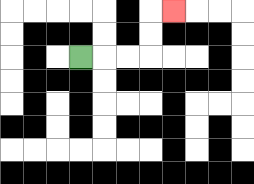{'start': '[3, 2]', 'end': '[7, 0]', 'path_directions': 'R,R,R,U,U,R', 'path_coordinates': '[[3, 2], [4, 2], [5, 2], [6, 2], [6, 1], [6, 0], [7, 0]]'}